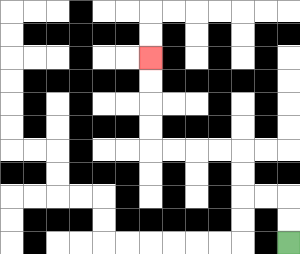{'start': '[12, 10]', 'end': '[6, 2]', 'path_directions': 'U,U,L,L,U,U,L,L,L,L,U,U,U,U', 'path_coordinates': '[[12, 10], [12, 9], [12, 8], [11, 8], [10, 8], [10, 7], [10, 6], [9, 6], [8, 6], [7, 6], [6, 6], [6, 5], [6, 4], [6, 3], [6, 2]]'}